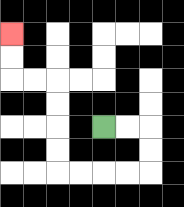{'start': '[4, 5]', 'end': '[0, 1]', 'path_directions': 'R,R,D,D,L,L,L,L,U,U,U,U,L,L,U,U', 'path_coordinates': '[[4, 5], [5, 5], [6, 5], [6, 6], [6, 7], [5, 7], [4, 7], [3, 7], [2, 7], [2, 6], [2, 5], [2, 4], [2, 3], [1, 3], [0, 3], [0, 2], [0, 1]]'}